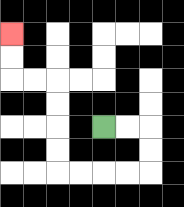{'start': '[4, 5]', 'end': '[0, 1]', 'path_directions': 'R,R,D,D,L,L,L,L,U,U,U,U,L,L,U,U', 'path_coordinates': '[[4, 5], [5, 5], [6, 5], [6, 6], [6, 7], [5, 7], [4, 7], [3, 7], [2, 7], [2, 6], [2, 5], [2, 4], [2, 3], [1, 3], [0, 3], [0, 2], [0, 1]]'}